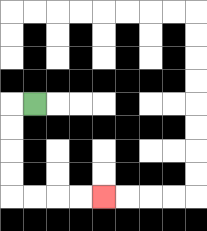{'start': '[1, 4]', 'end': '[4, 8]', 'path_directions': 'L,D,D,D,D,R,R,R,R', 'path_coordinates': '[[1, 4], [0, 4], [0, 5], [0, 6], [0, 7], [0, 8], [1, 8], [2, 8], [3, 8], [4, 8]]'}